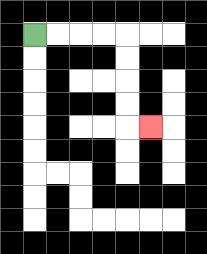{'start': '[1, 1]', 'end': '[6, 5]', 'path_directions': 'R,R,R,R,D,D,D,D,R', 'path_coordinates': '[[1, 1], [2, 1], [3, 1], [4, 1], [5, 1], [5, 2], [5, 3], [5, 4], [5, 5], [6, 5]]'}